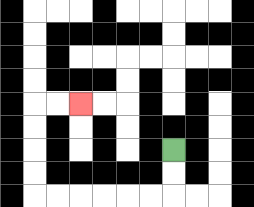{'start': '[7, 6]', 'end': '[3, 4]', 'path_directions': 'D,D,L,L,L,L,L,L,U,U,U,U,R,R', 'path_coordinates': '[[7, 6], [7, 7], [7, 8], [6, 8], [5, 8], [4, 8], [3, 8], [2, 8], [1, 8], [1, 7], [1, 6], [1, 5], [1, 4], [2, 4], [3, 4]]'}